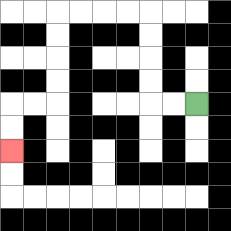{'start': '[8, 4]', 'end': '[0, 6]', 'path_directions': 'L,L,U,U,U,U,L,L,L,L,D,D,D,D,L,L,D,D', 'path_coordinates': '[[8, 4], [7, 4], [6, 4], [6, 3], [6, 2], [6, 1], [6, 0], [5, 0], [4, 0], [3, 0], [2, 0], [2, 1], [2, 2], [2, 3], [2, 4], [1, 4], [0, 4], [0, 5], [0, 6]]'}